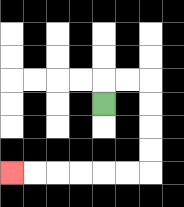{'start': '[4, 4]', 'end': '[0, 7]', 'path_directions': 'U,R,R,D,D,D,D,L,L,L,L,L,L', 'path_coordinates': '[[4, 4], [4, 3], [5, 3], [6, 3], [6, 4], [6, 5], [6, 6], [6, 7], [5, 7], [4, 7], [3, 7], [2, 7], [1, 7], [0, 7]]'}